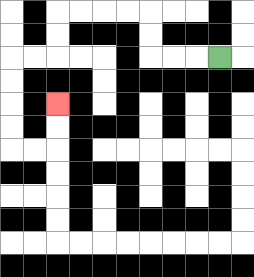{'start': '[9, 2]', 'end': '[2, 4]', 'path_directions': 'L,L,L,U,U,L,L,L,L,D,D,L,L,D,D,D,D,R,R,U,U', 'path_coordinates': '[[9, 2], [8, 2], [7, 2], [6, 2], [6, 1], [6, 0], [5, 0], [4, 0], [3, 0], [2, 0], [2, 1], [2, 2], [1, 2], [0, 2], [0, 3], [0, 4], [0, 5], [0, 6], [1, 6], [2, 6], [2, 5], [2, 4]]'}